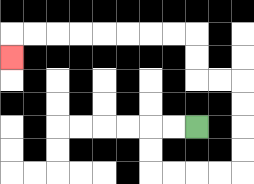{'start': '[8, 5]', 'end': '[0, 2]', 'path_directions': 'L,L,D,D,R,R,R,R,U,U,U,U,L,L,U,U,L,L,L,L,L,L,L,L,D', 'path_coordinates': '[[8, 5], [7, 5], [6, 5], [6, 6], [6, 7], [7, 7], [8, 7], [9, 7], [10, 7], [10, 6], [10, 5], [10, 4], [10, 3], [9, 3], [8, 3], [8, 2], [8, 1], [7, 1], [6, 1], [5, 1], [4, 1], [3, 1], [2, 1], [1, 1], [0, 1], [0, 2]]'}